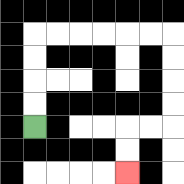{'start': '[1, 5]', 'end': '[5, 7]', 'path_directions': 'U,U,U,U,R,R,R,R,R,R,D,D,D,D,L,L,D,D', 'path_coordinates': '[[1, 5], [1, 4], [1, 3], [1, 2], [1, 1], [2, 1], [3, 1], [4, 1], [5, 1], [6, 1], [7, 1], [7, 2], [7, 3], [7, 4], [7, 5], [6, 5], [5, 5], [5, 6], [5, 7]]'}